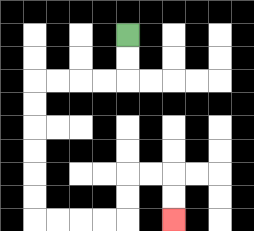{'start': '[5, 1]', 'end': '[7, 9]', 'path_directions': 'D,D,L,L,L,L,D,D,D,D,D,D,R,R,R,R,U,U,R,R,D,D', 'path_coordinates': '[[5, 1], [5, 2], [5, 3], [4, 3], [3, 3], [2, 3], [1, 3], [1, 4], [1, 5], [1, 6], [1, 7], [1, 8], [1, 9], [2, 9], [3, 9], [4, 9], [5, 9], [5, 8], [5, 7], [6, 7], [7, 7], [7, 8], [7, 9]]'}